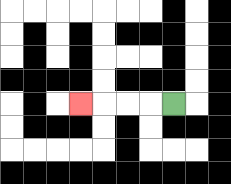{'start': '[7, 4]', 'end': '[3, 4]', 'path_directions': 'L,L,L,L', 'path_coordinates': '[[7, 4], [6, 4], [5, 4], [4, 4], [3, 4]]'}